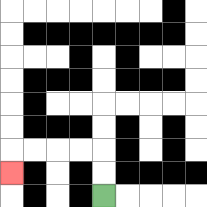{'start': '[4, 8]', 'end': '[0, 7]', 'path_directions': 'U,U,L,L,L,L,D', 'path_coordinates': '[[4, 8], [4, 7], [4, 6], [3, 6], [2, 6], [1, 6], [0, 6], [0, 7]]'}